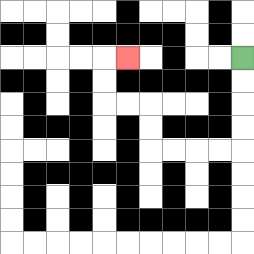{'start': '[10, 2]', 'end': '[5, 2]', 'path_directions': 'D,D,D,D,L,L,L,L,U,U,L,L,U,U,R', 'path_coordinates': '[[10, 2], [10, 3], [10, 4], [10, 5], [10, 6], [9, 6], [8, 6], [7, 6], [6, 6], [6, 5], [6, 4], [5, 4], [4, 4], [4, 3], [4, 2], [5, 2]]'}